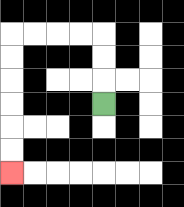{'start': '[4, 4]', 'end': '[0, 7]', 'path_directions': 'U,U,U,L,L,L,L,D,D,D,D,D,D', 'path_coordinates': '[[4, 4], [4, 3], [4, 2], [4, 1], [3, 1], [2, 1], [1, 1], [0, 1], [0, 2], [0, 3], [0, 4], [0, 5], [0, 6], [0, 7]]'}